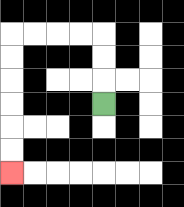{'start': '[4, 4]', 'end': '[0, 7]', 'path_directions': 'U,U,U,L,L,L,L,D,D,D,D,D,D', 'path_coordinates': '[[4, 4], [4, 3], [4, 2], [4, 1], [3, 1], [2, 1], [1, 1], [0, 1], [0, 2], [0, 3], [0, 4], [0, 5], [0, 6], [0, 7]]'}